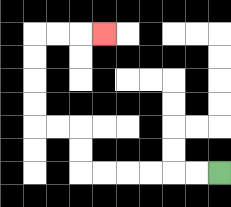{'start': '[9, 7]', 'end': '[4, 1]', 'path_directions': 'L,L,L,L,L,L,U,U,L,L,U,U,U,U,R,R,R', 'path_coordinates': '[[9, 7], [8, 7], [7, 7], [6, 7], [5, 7], [4, 7], [3, 7], [3, 6], [3, 5], [2, 5], [1, 5], [1, 4], [1, 3], [1, 2], [1, 1], [2, 1], [3, 1], [4, 1]]'}